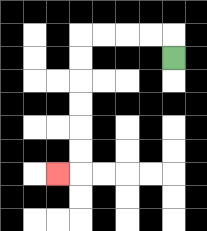{'start': '[7, 2]', 'end': '[2, 7]', 'path_directions': 'U,L,L,L,L,D,D,D,D,D,D,L', 'path_coordinates': '[[7, 2], [7, 1], [6, 1], [5, 1], [4, 1], [3, 1], [3, 2], [3, 3], [3, 4], [3, 5], [3, 6], [3, 7], [2, 7]]'}